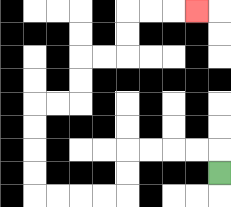{'start': '[9, 7]', 'end': '[8, 0]', 'path_directions': 'U,L,L,L,L,D,D,L,L,L,L,U,U,U,U,R,R,U,U,R,R,U,U,R,R,R', 'path_coordinates': '[[9, 7], [9, 6], [8, 6], [7, 6], [6, 6], [5, 6], [5, 7], [5, 8], [4, 8], [3, 8], [2, 8], [1, 8], [1, 7], [1, 6], [1, 5], [1, 4], [2, 4], [3, 4], [3, 3], [3, 2], [4, 2], [5, 2], [5, 1], [5, 0], [6, 0], [7, 0], [8, 0]]'}